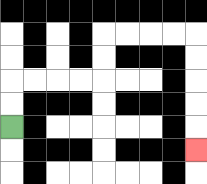{'start': '[0, 5]', 'end': '[8, 6]', 'path_directions': 'U,U,R,R,R,R,U,U,R,R,R,R,D,D,D,D,D', 'path_coordinates': '[[0, 5], [0, 4], [0, 3], [1, 3], [2, 3], [3, 3], [4, 3], [4, 2], [4, 1], [5, 1], [6, 1], [7, 1], [8, 1], [8, 2], [8, 3], [8, 4], [8, 5], [8, 6]]'}